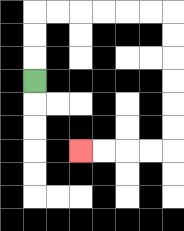{'start': '[1, 3]', 'end': '[3, 6]', 'path_directions': 'U,U,U,R,R,R,R,R,R,D,D,D,D,D,D,L,L,L,L', 'path_coordinates': '[[1, 3], [1, 2], [1, 1], [1, 0], [2, 0], [3, 0], [4, 0], [5, 0], [6, 0], [7, 0], [7, 1], [7, 2], [7, 3], [7, 4], [7, 5], [7, 6], [6, 6], [5, 6], [4, 6], [3, 6]]'}